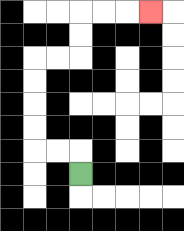{'start': '[3, 7]', 'end': '[6, 0]', 'path_directions': 'U,L,L,U,U,U,U,R,R,U,U,R,R,R', 'path_coordinates': '[[3, 7], [3, 6], [2, 6], [1, 6], [1, 5], [1, 4], [1, 3], [1, 2], [2, 2], [3, 2], [3, 1], [3, 0], [4, 0], [5, 0], [6, 0]]'}